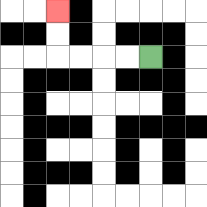{'start': '[6, 2]', 'end': '[2, 0]', 'path_directions': 'L,L,L,L,U,U', 'path_coordinates': '[[6, 2], [5, 2], [4, 2], [3, 2], [2, 2], [2, 1], [2, 0]]'}